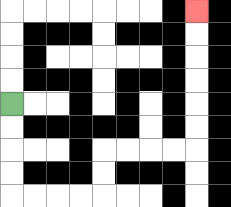{'start': '[0, 4]', 'end': '[8, 0]', 'path_directions': 'D,D,D,D,R,R,R,R,U,U,R,R,R,R,U,U,U,U,U,U', 'path_coordinates': '[[0, 4], [0, 5], [0, 6], [0, 7], [0, 8], [1, 8], [2, 8], [3, 8], [4, 8], [4, 7], [4, 6], [5, 6], [6, 6], [7, 6], [8, 6], [8, 5], [8, 4], [8, 3], [8, 2], [8, 1], [8, 0]]'}